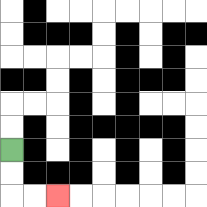{'start': '[0, 6]', 'end': '[2, 8]', 'path_directions': 'D,D,R,R', 'path_coordinates': '[[0, 6], [0, 7], [0, 8], [1, 8], [2, 8]]'}